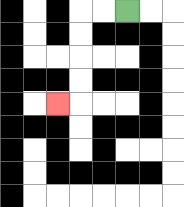{'start': '[5, 0]', 'end': '[2, 4]', 'path_directions': 'L,L,D,D,D,D,L', 'path_coordinates': '[[5, 0], [4, 0], [3, 0], [3, 1], [3, 2], [3, 3], [3, 4], [2, 4]]'}